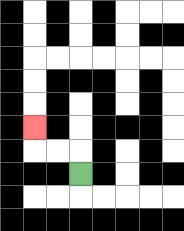{'start': '[3, 7]', 'end': '[1, 5]', 'path_directions': 'U,L,L,U', 'path_coordinates': '[[3, 7], [3, 6], [2, 6], [1, 6], [1, 5]]'}